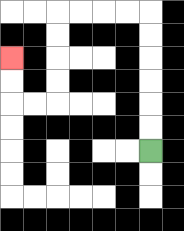{'start': '[6, 6]', 'end': '[0, 2]', 'path_directions': 'U,U,U,U,U,U,L,L,L,L,D,D,D,D,L,L,U,U', 'path_coordinates': '[[6, 6], [6, 5], [6, 4], [6, 3], [6, 2], [6, 1], [6, 0], [5, 0], [4, 0], [3, 0], [2, 0], [2, 1], [2, 2], [2, 3], [2, 4], [1, 4], [0, 4], [0, 3], [0, 2]]'}